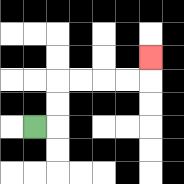{'start': '[1, 5]', 'end': '[6, 2]', 'path_directions': 'R,U,U,R,R,R,R,U', 'path_coordinates': '[[1, 5], [2, 5], [2, 4], [2, 3], [3, 3], [4, 3], [5, 3], [6, 3], [6, 2]]'}